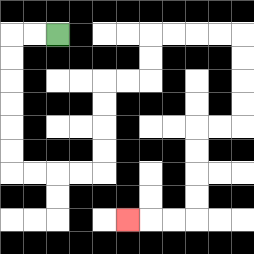{'start': '[2, 1]', 'end': '[5, 9]', 'path_directions': 'L,L,D,D,D,D,D,D,R,R,R,R,U,U,U,U,R,R,U,U,R,R,R,R,D,D,D,D,L,L,D,D,D,D,L,L,L', 'path_coordinates': '[[2, 1], [1, 1], [0, 1], [0, 2], [0, 3], [0, 4], [0, 5], [0, 6], [0, 7], [1, 7], [2, 7], [3, 7], [4, 7], [4, 6], [4, 5], [4, 4], [4, 3], [5, 3], [6, 3], [6, 2], [6, 1], [7, 1], [8, 1], [9, 1], [10, 1], [10, 2], [10, 3], [10, 4], [10, 5], [9, 5], [8, 5], [8, 6], [8, 7], [8, 8], [8, 9], [7, 9], [6, 9], [5, 9]]'}